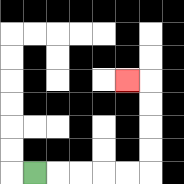{'start': '[1, 7]', 'end': '[5, 3]', 'path_directions': 'R,R,R,R,R,U,U,U,U,L', 'path_coordinates': '[[1, 7], [2, 7], [3, 7], [4, 7], [5, 7], [6, 7], [6, 6], [6, 5], [6, 4], [6, 3], [5, 3]]'}